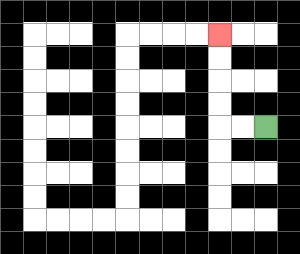{'start': '[11, 5]', 'end': '[9, 1]', 'path_directions': 'L,L,U,U,U,U', 'path_coordinates': '[[11, 5], [10, 5], [9, 5], [9, 4], [9, 3], [9, 2], [9, 1]]'}